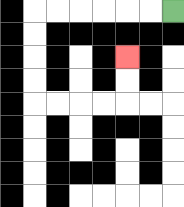{'start': '[7, 0]', 'end': '[5, 2]', 'path_directions': 'L,L,L,L,L,L,D,D,D,D,R,R,R,R,U,U', 'path_coordinates': '[[7, 0], [6, 0], [5, 0], [4, 0], [3, 0], [2, 0], [1, 0], [1, 1], [1, 2], [1, 3], [1, 4], [2, 4], [3, 4], [4, 4], [5, 4], [5, 3], [5, 2]]'}